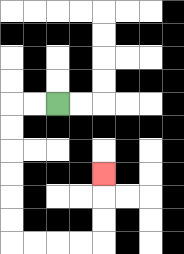{'start': '[2, 4]', 'end': '[4, 7]', 'path_directions': 'L,L,D,D,D,D,D,D,R,R,R,R,U,U,U', 'path_coordinates': '[[2, 4], [1, 4], [0, 4], [0, 5], [0, 6], [0, 7], [0, 8], [0, 9], [0, 10], [1, 10], [2, 10], [3, 10], [4, 10], [4, 9], [4, 8], [4, 7]]'}